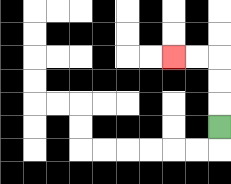{'start': '[9, 5]', 'end': '[7, 2]', 'path_directions': 'U,U,U,L,L', 'path_coordinates': '[[9, 5], [9, 4], [9, 3], [9, 2], [8, 2], [7, 2]]'}